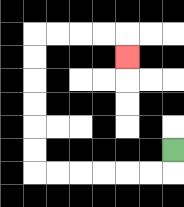{'start': '[7, 6]', 'end': '[5, 2]', 'path_directions': 'D,L,L,L,L,L,L,U,U,U,U,U,U,R,R,R,R,D', 'path_coordinates': '[[7, 6], [7, 7], [6, 7], [5, 7], [4, 7], [3, 7], [2, 7], [1, 7], [1, 6], [1, 5], [1, 4], [1, 3], [1, 2], [1, 1], [2, 1], [3, 1], [4, 1], [5, 1], [5, 2]]'}